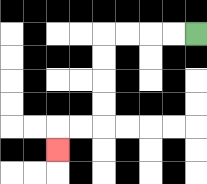{'start': '[8, 1]', 'end': '[2, 6]', 'path_directions': 'L,L,L,L,D,D,D,D,L,L,D', 'path_coordinates': '[[8, 1], [7, 1], [6, 1], [5, 1], [4, 1], [4, 2], [4, 3], [4, 4], [4, 5], [3, 5], [2, 5], [2, 6]]'}